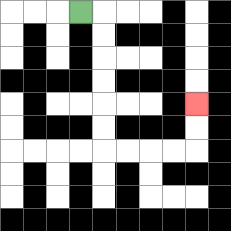{'start': '[3, 0]', 'end': '[8, 4]', 'path_directions': 'R,D,D,D,D,D,D,R,R,R,R,U,U', 'path_coordinates': '[[3, 0], [4, 0], [4, 1], [4, 2], [4, 3], [4, 4], [4, 5], [4, 6], [5, 6], [6, 6], [7, 6], [8, 6], [8, 5], [8, 4]]'}